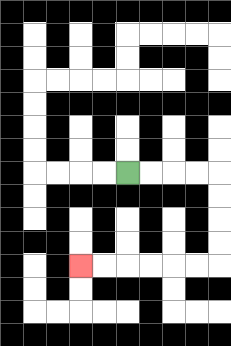{'start': '[5, 7]', 'end': '[3, 11]', 'path_directions': 'R,R,R,R,D,D,D,D,L,L,L,L,L,L', 'path_coordinates': '[[5, 7], [6, 7], [7, 7], [8, 7], [9, 7], [9, 8], [9, 9], [9, 10], [9, 11], [8, 11], [7, 11], [6, 11], [5, 11], [4, 11], [3, 11]]'}